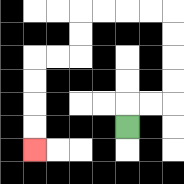{'start': '[5, 5]', 'end': '[1, 6]', 'path_directions': 'U,R,R,U,U,U,U,L,L,L,L,D,D,L,L,D,D,D,D', 'path_coordinates': '[[5, 5], [5, 4], [6, 4], [7, 4], [7, 3], [7, 2], [7, 1], [7, 0], [6, 0], [5, 0], [4, 0], [3, 0], [3, 1], [3, 2], [2, 2], [1, 2], [1, 3], [1, 4], [1, 5], [1, 6]]'}